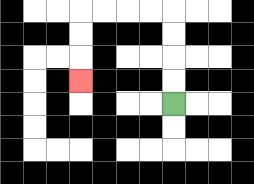{'start': '[7, 4]', 'end': '[3, 3]', 'path_directions': 'U,U,U,U,L,L,L,L,D,D,D', 'path_coordinates': '[[7, 4], [7, 3], [7, 2], [7, 1], [7, 0], [6, 0], [5, 0], [4, 0], [3, 0], [3, 1], [3, 2], [3, 3]]'}